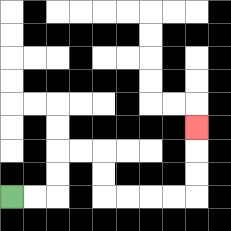{'start': '[0, 8]', 'end': '[8, 5]', 'path_directions': 'R,R,U,U,R,R,D,D,R,R,R,R,U,U,U', 'path_coordinates': '[[0, 8], [1, 8], [2, 8], [2, 7], [2, 6], [3, 6], [4, 6], [4, 7], [4, 8], [5, 8], [6, 8], [7, 8], [8, 8], [8, 7], [8, 6], [8, 5]]'}